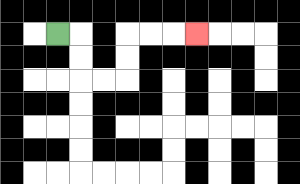{'start': '[2, 1]', 'end': '[8, 1]', 'path_directions': 'R,D,D,R,R,U,U,R,R,R', 'path_coordinates': '[[2, 1], [3, 1], [3, 2], [3, 3], [4, 3], [5, 3], [5, 2], [5, 1], [6, 1], [7, 1], [8, 1]]'}